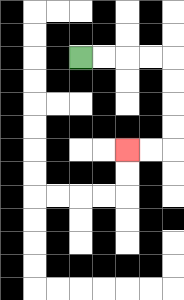{'start': '[3, 2]', 'end': '[5, 6]', 'path_directions': 'R,R,R,R,D,D,D,D,L,L', 'path_coordinates': '[[3, 2], [4, 2], [5, 2], [6, 2], [7, 2], [7, 3], [7, 4], [7, 5], [7, 6], [6, 6], [5, 6]]'}